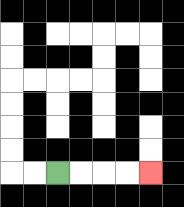{'start': '[2, 7]', 'end': '[6, 7]', 'path_directions': 'R,R,R,R', 'path_coordinates': '[[2, 7], [3, 7], [4, 7], [5, 7], [6, 7]]'}